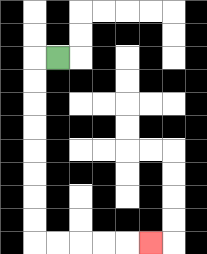{'start': '[2, 2]', 'end': '[6, 10]', 'path_directions': 'L,D,D,D,D,D,D,D,D,R,R,R,R,R', 'path_coordinates': '[[2, 2], [1, 2], [1, 3], [1, 4], [1, 5], [1, 6], [1, 7], [1, 8], [1, 9], [1, 10], [2, 10], [3, 10], [4, 10], [5, 10], [6, 10]]'}